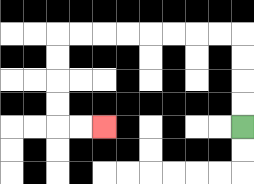{'start': '[10, 5]', 'end': '[4, 5]', 'path_directions': 'U,U,U,U,L,L,L,L,L,L,L,L,D,D,D,D,R,R', 'path_coordinates': '[[10, 5], [10, 4], [10, 3], [10, 2], [10, 1], [9, 1], [8, 1], [7, 1], [6, 1], [5, 1], [4, 1], [3, 1], [2, 1], [2, 2], [2, 3], [2, 4], [2, 5], [3, 5], [4, 5]]'}